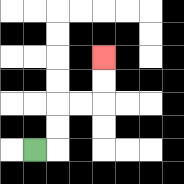{'start': '[1, 6]', 'end': '[4, 2]', 'path_directions': 'R,U,U,R,R,U,U', 'path_coordinates': '[[1, 6], [2, 6], [2, 5], [2, 4], [3, 4], [4, 4], [4, 3], [4, 2]]'}